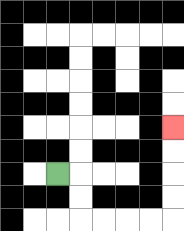{'start': '[2, 7]', 'end': '[7, 5]', 'path_directions': 'R,D,D,R,R,R,R,U,U,U,U', 'path_coordinates': '[[2, 7], [3, 7], [3, 8], [3, 9], [4, 9], [5, 9], [6, 9], [7, 9], [7, 8], [7, 7], [7, 6], [7, 5]]'}